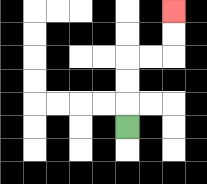{'start': '[5, 5]', 'end': '[7, 0]', 'path_directions': 'U,U,U,R,R,U,U', 'path_coordinates': '[[5, 5], [5, 4], [5, 3], [5, 2], [6, 2], [7, 2], [7, 1], [7, 0]]'}